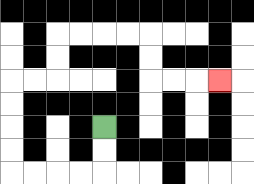{'start': '[4, 5]', 'end': '[9, 3]', 'path_directions': 'D,D,L,L,L,L,U,U,U,U,R,R,U,U,R,R,R,R,D,D,R,R,R', 'path_coordinates': '[[4, 5], [4, 6], [4, 7], [3, 7], [2, 7], [1, 7], [0, 7], [0, 6], [0, 5], [0, 4], [0, 3], [1, 3], [2, 3], [2, 2], [2, 1], [3, 1], [4, 1], [5, 1], [6, 1], [6, 2], [6, 3], [7, 3], [8, 3], [9, 3]]'}